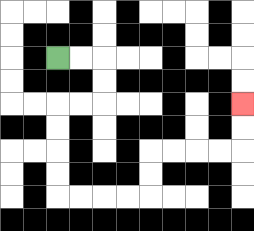{'start': '[2, 2]', 'end': '[10, 4]', 'path_directions': 'R,R,D,D,L,L,D,D,D,D,R,R,R,R,U,U,R,R,R,R,U,U', 'path_coordinates': '[[2, 2], [3, 2], [4, 2], [4, 3], [4, 4], [3, 4], [2, 4], [2, 5], [2, 6], [2, 7], [2, 8], [3, 8], [4, 8], [5, 8], [6, 8], [6, 7], [6, 6], [7, 6], [8, 6], [9, 6], [10, 6], [10, 5], [10, 4]]'}